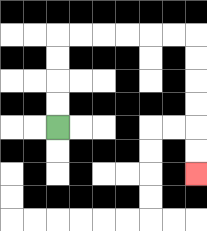{'start': '[2, 5]', 'end': '[8, 7]', 'path_directions': 'U,U,U,U,R,R,R,R,R,R,D,D,D,D,D,D', 'path_coordinates': '[[2, 5], [2, 4], [2, 3], [2, 2], [2, 1], [3, 1], [4, 1], [5, 1], [6, 1], [7, 1], [8, 1], [8, 2], [8, 3], [8, 4], [8, 5], [8, 6], [8, 7]]'}